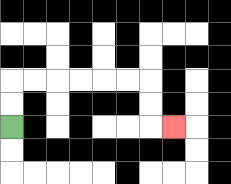{'start': '[0, 5]', 'end': '[7, 5]', 'path_directions': 'U,U,R,R,R,R,R,R,D,D,R', 'path_coordinates': '[[0, 5], [0, 4], [0, 3], [1, 3], [2, 3], [3, 3], [4, 3], [5, 3], [6, 3], [6, 4], [6, 5], [7, 5]]'}